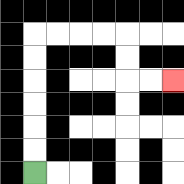{'start': '[1, 7]', 'end': '[7, 3]', 'path_directions': 'U,U,U,U,U,U,R,R,R,R,D,D,R,R', 'path_coordinates': '[[1, 7], [1, 6], [1, 5], [1, 4], [1, 3], [1, 2], [1, 1], [2, 1], [3, 1], [4, 1], [5, 1], [5, 2], [5, 3], [6, 3], [7, 3]]'}